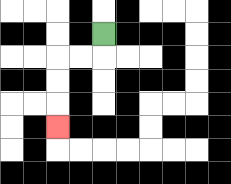{'start': '[4, 1]', 'end': '[2, 5]', 'path_directions': 'D,L,L,D,D,D', 'path_coordinates': '[[4, 1], [4, 2], [3, 2], [2, 2], [2, 3], [2, 4], [2, 5]]'}